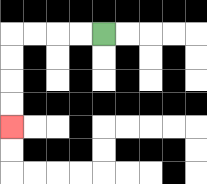{'start': '[4, 1]', 'end': '[0, 5]', 'path_directions': 'L,L,L,L,D,D,D,D', 'path_coordinates': '[[4, 1], [3, 1], [2, 1], [1, 1], [0, 1], [0, 2], [0, 3], [0, 4], [0, 5]]'}